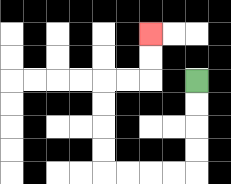{'start': '[8, 3]', 'end': '[6, 1]', 'path_directions': 'D,D,D,D,L,L,L,L,U,U,U,U,R,R,U,U', 'path_coordinates': '[[8, 3], [8, 4], [8, 5], [8, 6], [8, 7], [7, 7], [6, 7], [5, 7], [4, 7], [4, 6], [4, 5], [4, 4], [4, 3], [5, 3], [6, 3], [6, 2], [6, 1]]'}